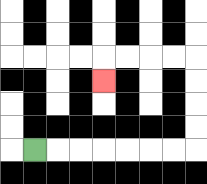{'start': '[1, 6]', 'end': '[4, 3]', 'path_directions': 'R,R,R,R,R,R,R,U,U,U,U,L,L,L,L,D', 'path_coordinates': '[[1, 6], [2, 6], [3, 6], [4, 6], [5, 6], [6, 6], [7, 6], [8, 6], [8, 5], [8, 4], [8, 3], [8, 2], [7, 2], [6, 2], [5, 2], [4, 2], [4, 3]]'}